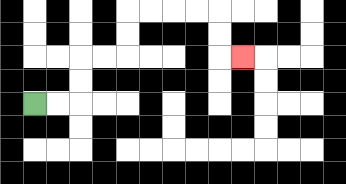{'start': '[1, 4]', 'end': '[10, 2]', 'path_directions': 'R,R,U,U,R,R,U,U,R,R,R,R,D,D,R', 'path_coordinates': '[[1, 4], [2, 4], [3, 4], [3, 3], [3, 2], [4, 2], [5, 2], [5, 1], [5, 0], [6, 0], [7, 0], [8, 0], [9, 0], [9, 1], [9, 2], [10, 2]]'}